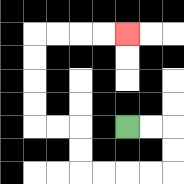{'start': '[5, 5]', 'end': '[5, 1]', 'path_directions': 'R,R,D,D,L,L,L,L,U,U,L,L,U,U,U,U,R,R,R,R', 'path_coordinates': '[[5, 5], [6, 5], [7, 5], [7, 6], [7, 7], [6, 7], [5, 7], [4, 7], [3, 7], [3, 6], [3, 5], [2, 5], [1, 5], [1, 4], [1, 3], [1, 2], [1, 1], [2, 1], [3, 1], [4, 1], [5, 1]]'}